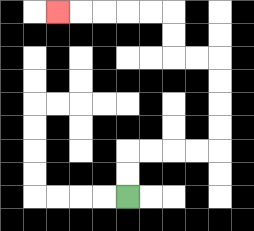{'start': '[5, 8]', 'end': '[2, 0]', 'path_directions': 'U,U,R,R,R,R,U,U,U,U,L,L,U,U,L,L,L,L,L', 'path_coordinates': '[[5, 8], [5, 7], [5, 6], [6, 6], [7, 6], [8, 6], [9, 6], [9, 5], [9, 4], [9, 3], [9, 2], [8, 2], [7, 2], [7, 1], [7, 0], [6, 0], [5, 0], [4, 0], [3, 0], [2, 0]]'}